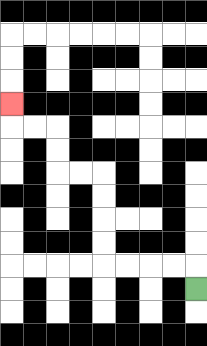{'start': '[8, 12]', 'end': '[0, 4]', 'path_directions': 'U,L,L,L,L,U,U,U,U,L,L,U,U,L,L,U', 'path_coordinates': '[[8, 12], [8, 11], [7, 11], [6, 11], [5, 11], [4, 11], [4, 10], [4, 9], [4, 8], [4, 7], [3, 7], [2, 7], [2, 6], [2, 5], [1, 5], [0, 5], [0, 4]]'}